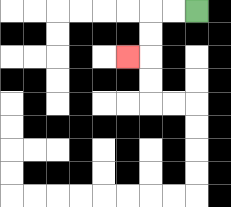{'start': '[8, 0]', 'end': '[5, 2]', 'path_directions': 'L,L,D,D,L', 'path_coordinates': '[[8, 0], [7, 0], [6, 0], [6, 1], [6, 2], [5, 2]]'}